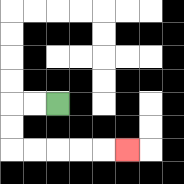{'start': '[2, 4]', 'end': '[5, 6]', 'path_directions': 'L,L,D,D,R,R,R,R,R', 'path_coordinates': '[[2, 4], [1, 4], [0, 4], [0, 5], [0, 6], [1, 6], [2, 6], [3, 6], [4, 6], [5, 6]]'}